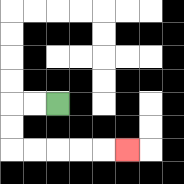{'start': '[2, 4]', 'end': '[5, 6]', 'path_directions': 'L,L,D,D,R,R,R,R,R', 'path_coordinates': '[[2, 4], [1, 4], [0, 4], [0, 5], [0, 6], [1, 6], [2, 6], [3, 6], [4, 6], [5, 6]]'}